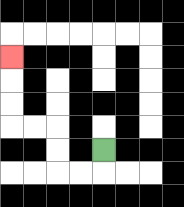{'start': '[4, 6]', 'end': '[0, 2]', 'path_directions': 'D,L,L,U,U,L,L,U,U,U', 'path_coordinates': '[[4, 6], [4, 7], [3, 7], [2, 7], [2, 6], [2, 5], [1, 5], [0, 5], [0, 4], [0, 3], [0, 2]]'}